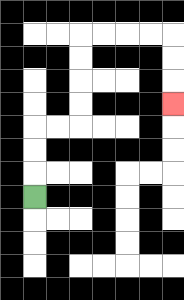{'start': '[1, 8]', 'end': '[7, 4]', 'path_directions': 'U,U,U,R,R,U,U,U,U,R,R,R,R,D,D,D', 'path_coordinates': '[[1, 8], [1, 7], [1, 6], [1, 5], [2, 5], [3, 5], [3, 4], [3, 3], [3, 2], [3, 1], [4, 1], [5, 1], [6, 1], [7, 1], [7, 2], [7, 3], [7, 4]]'}